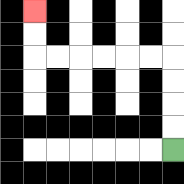{'start': '[7, 6]', 'end': '[1, 0]', 'path_directions': 'U,U,U,U,L,L,L,L,L,L,U,U', 'path_coordinates': '[[7, 6], [7, 5], [7, 4], [7, 3], [7, 2], [6, 2], [5, 2], [4, 2], [3, 2], [2, 2], [1, 2], [1, 1], [1, 0]]'}